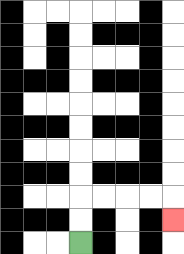{'start': '[3, 10]', 'end': '[7, 9]', 'path_directions': 'U,U,R,R,R,R,D', 'path_coordinates': '[[3, 10], [3, 9], [3, 8], [4, 8], [5, 8], [6, 8], [7, 8], [7, 9]]'}